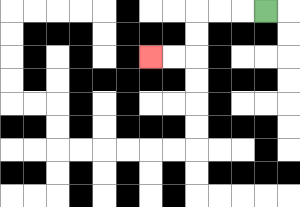{'start': '[11, 0]', 'end': '[6, 2]', 'path_directions': 'L,L,L,D,D,L,L', 'path_coordinates': '[[11, 0], [10, 0], [9, 0], [8, 0], [8, 1], [8, 2], [7, 2], [6, 2]]'}